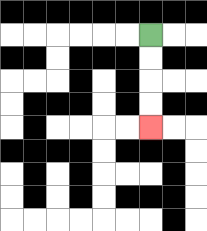{'start': '[6, 1]', 'end': '[6, 5]', 'path_directions': 'D,D,D,D', 'path_coordinates': '[[6, 1], [6, 2], [6, 3], [6, 4], [6, 5]]'}